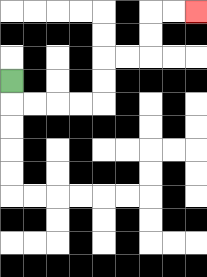{'start': '[0, 3]', 'end': '[8, 0]', 'path_directions': 'D,R,R,R,R,U,U,R,R,U,U,R,R', 'path_coordinates': '[[0, 3], [0, 4], [1, 4], [2, 4], [3, 4], [4, 4], [4, 3], [4, 2], [5, 2], [6, 2], [6, 1], [6, 0], [7, 0], [8, 0]]'}